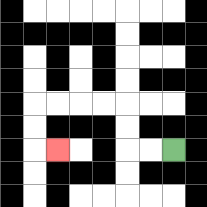{'start': '[7, 6]', 'end': '[2, 6]', 'path_directions': 'L,L,U,U,L,L,L,L,D,D,R', 'path_coordinates': '[[7, 6], [6, 6], [5, 6], [5, 5], [5, 4], [4, 4], [3, 4], [2, 4], [1, 4], [1, 5], [1, 6], [2, 6]]'}